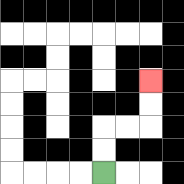{'start': '[4, 7]', 'end': '[6, 3]', 'path_directions': 'U,U,R,R,U,U', 'path_coordinates': '[[4, 7], [4, 6], [4, 5], [5, 5], [6, 5], [6, 4], [6, 3]]'}